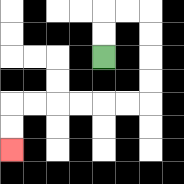{'start': '[4, 2]', 'end': '[0, 6]', 'path_directions': 'U,U,R,R,D,D,D,D,L,L,L,L,L,L,D,D', 'path_coordinates': '[[4, 2], [4, 1], [4, 0], [5, 0], [6, 0], [6, 1], [6, 2], [6, 3], [6, 4], [5, 4], [4, 4], [3, 4], [2, 4], [1, 4], [0, 4], [0, 5], [0, 6]]'}